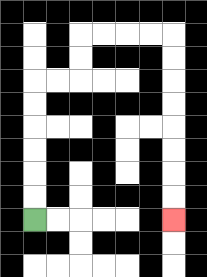{'start': '[1, 9]', 'end': '[7, 9]', 'path_directions': 'U,U,U,U,U,U,R,R,U,U,R,R,R,R,D,D,D,D,D,D,D,D', 'path_coordinates': '[[1, 9], [1, 8], [1, 7], [1, 6], [1, 5], [1, 4], [1, 3], [2, 3], [3, 3], [3, 2], [3, 1], [4, 1], [5, 1], [6, 1], [7, 1], [7, 2], [7, 3], [7, 4], [7, 5], [7, 6], [7, 7], [7, 8], [7, 9]]'}